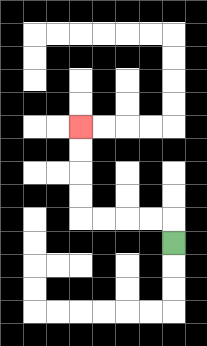{'start': '[7, 10]', 'end': '[3, 5]', 'path_directions': 'U,L,L,L,L,U,U,U,U', 'path_coordinates': '[[7, 10], [7, 9], [6, 9], [5, 9], [4, 9], [3, 9], [3, 8], [3, 7], [3, 6], [3, 5]]'}